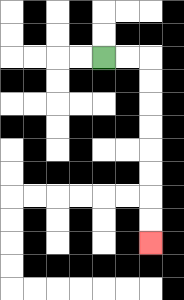{'start': '[4, 2]', 'end': '[6, 10]', 'path_directions': 'R,R,D,D,D,D,D,D,D,D', 'path_coordinates': '[[4, 2], [5, 2], [6, 2], [6, 3], [6, 4], [6, 5], [6, 6], [6, 7], [6, 8], [6, 9], [6, 10]]'}